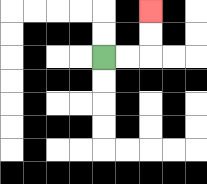{'start': '[4, 2]', 'end': '[6, 0]', 'path_directions': 'R,R,U,U', 'path_coordinates': '[[4, 2], [5, 2], [6, 2], [6, 1], [6, 0]]'}